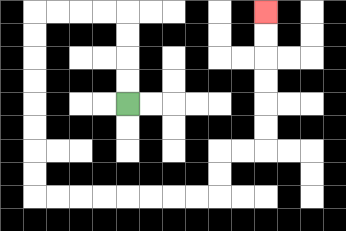{'start': '[5, 4]', 'end': '[11, 0]', 'path_directions': 'U,U,U,U,L,L,L,L,D,D,D,D,D,D,D,D,R,R,R,R,R,R,R,R,U,U,R,R,U,U,U,U,U,U', 'path_coordinates': '[[5, 4], [5, 3], [5, 2], [5, 1], [5, 0], [4, 0], [3, 0], [2, 0], [1, 0], [1, 1], [1, 2], [1, 3], [1, 4], [1, 5], [1, 6], [1, 7], [1, 8], [2, 8], [3, 8], [4, 8], [5, 8], [6, 8], [7, 8], [8, 8], [9, 8], [9, 7], [9, 6], [10, 6], [11, 6], [11, 5], [11, 4], [11, 3], [11, 2], [11, 1], [11, 0]]'}